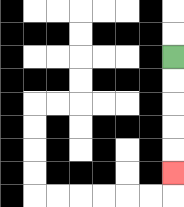{'start': '[7, 2]', 'end': '[7, 7]', 'path_directions': 'D,D,D,D,D', 'path_coordinates': '[[7, 2], [7, 3], [7, 4], [7, 5], [7, 6], [7, 7]]'}